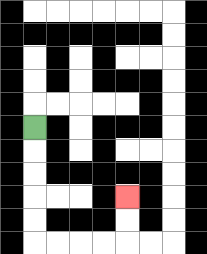{'start': '[1, 5]', 'end': '[5, 8]', 'path_directions': 'D,D,D,D,D,R,R,R,R,U,U', 'path_coordinates': '[[1, 5], [1, 6], [1, 7], [1, 8], [1, 9], [1, 10], [2, 10], [3, 10], [4, 10], [5, 10], [5, 9], [5, 8]]'}